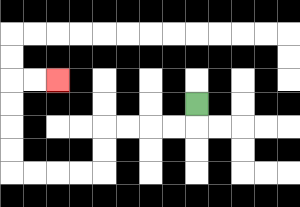{'start': '[8, 4]', 'end': '[2, 3]', 'path_directions': 'D,L,L,L,L,D,D,L,L,L,L,U,U,U,U,R,R', 'path_coordinates': '[[8, 4], [8, 5], [7, 5], [6, 5], [5, 5], [4, 5], [4, 6], [4, 7], [3, 7], [2, 7], [1, 7], [0, 7], [0, 6], [0, 5], [0, 4], [0, 3], [1, 3], [2, 3]]'}